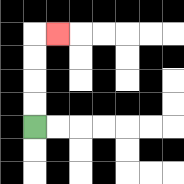{'start': '[1, 5]', 'end': '[2, 1]', 'path_directions': 'U,U,U,U,R', 'path_coordinates': '[[1, 5], [1, 4], [1, 3], [1, 2], [1, 1], [2, 1]]'}